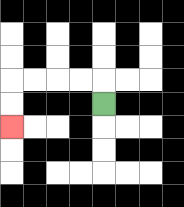{'start': '[4, 4]', 'end': '[0, 5]', 'path_directions': 'U,L,L,L,L,D,D', 'path_coordinates': '[[4, 4], [4, 3], [3, 3], [2, 3], [1, 3], [0, 3], [0, 4], [0, 5]]'}